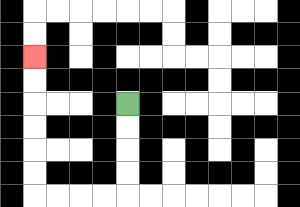{'start': '[5, 4]', 'end': '[1, 2]', 'path_directions': 'D,D,D,D,L,L,L,L,U,U,U,U,U,U', 'path_coordinates': '[[5, 4], [5, 5], [5, 6], [5, 7], [5, 8], [4, 8], [3, 8], [2, 8], [1, 8], [1, 7], [1, 6], [1, 5], [1, 4], [1, 3], [1, 2]]'}